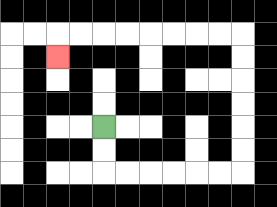{'start': '[4, 5]', 'end': '[2, 2]', 'path_directions': 'D,D,R,R,R,R,R,R,U,U,U,U,U,U,L,L,L,L,L,L,L,L,D', 'path_coordinates': '[[4, 5], [4, 6], [4, 7], [5, 7], [6, 7], [7, 7], [8, 7], [9, 7], [10, 7], [10, 6], [10, 5], [10, 4], [10, 3], [10, 2], [10, 1], [9, 1], [8, 1], [7, 1], [6, 1], [5, 1], [4, 1], [3, 1], [2, 1], [2, 2]]'}